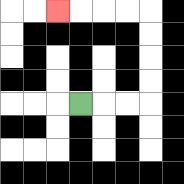{'start': '[3, 4]', 'end': '[2, 0]', 'path_directions': 'R,R,R,U,U,U,U,L,L,L,L', 'path_coordinates': '[[3, 4], [4, 4], [5, 4], [6, 4], [6, 3], [6, 2], [6, 1], [6, 0], [5, 0], [4, 0], [3, 0], [2, 0]]'}